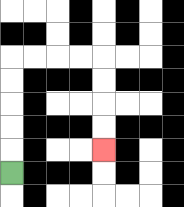{'start': '[0, 7]', 'end': '[4, 6]', 'path_directions': 'U,U,U,U,U,R,R,R,R,D,D,D,D', 'path_coordinates': '[[0, 7], [0, 6], [0, 5], [0, 4], [0, 3], [0, 2], [1, 2], [2, 2], [3, 2], [4, 2], [4, 3], [4, 4], [4, 5], [4, 6]]'}